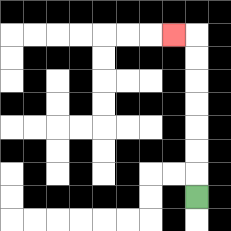{'start': '[8, 8]', 'end': '[7, 1]', 'path_directions': 'U,U,U,U,U,U,U,L', 'path_coordinates': '[[8, 8], [8, 7], [8, 6], [8, 5], [8, 4], [8, 3], [8, 2], [8, 1], [7, 1]]'}